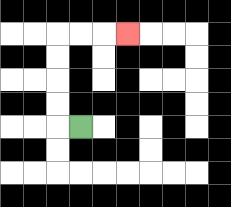{'start': '[3, 5]', 'end': '[5, 1]', 'path_directions': 'L,U,U,U,U,R,R,R', 'path_coordinates': '[[3, 5], [2, 5], [2, 4], [2, 3], [2, 2], [2, 1], [3, 1], [4, 1], [5, 1]]'}